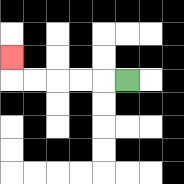{'start': '[5, 3]', 'end': '[0, 2]', 'path_directions': 'L,L,L,L,L,U', 'path_coordinates': '[[5, 3], [4, 3], [3, 3], [2, 3], [1, 3], [0, 3], [0, 2]]'}